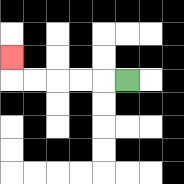{'start': '[5, 3]', 'end': '[0, 2]', 'path_directions': 'L,L,L,L,L,U', 'path_coordinates': '[[5, 3], [4, 3], [3, 3], [2, 3], [1, 3], [0, 3], [0, 2]]'}